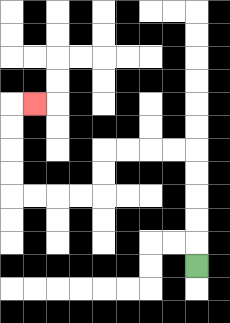{'start': '[8, 11]', 'end': '[1, 4]', 'path_directions': 'U,U,U,U,U,L,L,L,L,D,D,L,L,L,L,U,U,U,U,R', 'path_coordinates': '[[8, 11], [8, 10], [8, 9], [8, 8], [8, 7], [8, 6], [7, 6], [6, 6], [5, 6], [4, 6], [4, 7], [4, 8], [3, 8], [2, 8], [1, 8], [0, 8], [0, 7], [0, 6], [0, 5], [0, 4], [1, 4]]'}